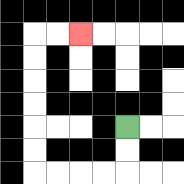{'start': '[5, 5]', 'end': '[3, 1]', 'path_directions': 'D,D,L,L,L,L,U,U,U,U,U,U,R,R', 'path_coordinates': '[[5, 5], [5, 6], [5, 7], [4, 7], [3, 7], [2, 7], [1, 7], [1, 6], [1, 5], [1, 4], [1, 3], [1, 2], [1, 1], [2, 1], [3, 1]]'}